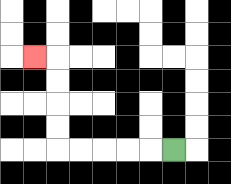{'start': '[7, 6]', 'end': '[1, 2]', 'path_directions': 'L,L,L,L,L,U,U,U,U,L', 'path_coordinates': '[[7, 6], [6, 6], [5, 6], [4, 6], [3, 6], [2, 6], [2, 5], [2, 4], [2, 3], [2, 2], [1, 2]]'}